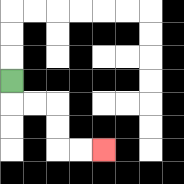{'start': '[0, 3]', 'end': '[4, 6]', 'path_directions': 'D,R,R,D,D,R,R', 'path_coordinates': '[[0, 3], [0, 4], [1, 4], [2, 4], [2, 5], [2, 6], [3, 6], [4, 6]]'}